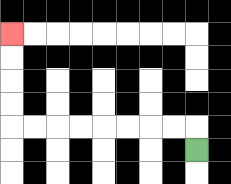{'start': '[8, 6]', 'end': '[0, 1]', 'path_directions': 'U,L,L,L,L,L,L,L,L,U,U,U,U', 'path_coordinates': '[[8, 6], [8, 5], [7, 5], [6, 5], [5, 5], [4, 5], [3, 5], [2, 5], [1, 5], [0, 5], [0, 4], [0, 3], [0, 2], [0, 1]]'}